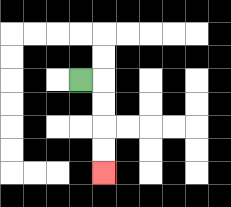{'start': '[3, 3]', 'end': '[4, 7]', 'path_directions': 'R,D,D,D,D', 'path_coordinates': '[[3, 3], [4, 3], [4, 4], [4, 5], [4, 6], [4, 7]]'}